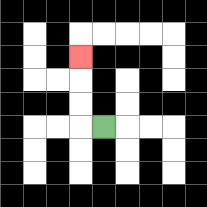{'start': '[4, 5]', 'end': '[3, 2]', 'path_directions': 'L,U,U,U', 'path_coordinates': '[[4, 5], [3, 5], [3, 4], [3, 3], [3, 2]]'}